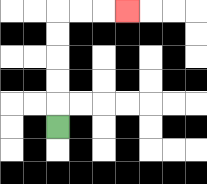{'start': '[2, 5]', 'end': '[5, 0]', 'path_directions': 'U,U,U,U,U,R,R,R', 'path_coordinates': '[[2, 5], [2, 4], [2, 3], [2, 2], [2, 1], [2, 0], [3, 0], [4, 0], [5, 0]]'}